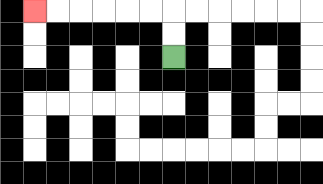{'start': '[7, 2]', 'end': '[1, 0]', 'path_directions': 'U,U,L,L,L,L,L,L', 'path_coordinates': '[[7, 2], [7, 1], [7, 0], [6, 0], [5, 0], [4, 0], [3, 0], [2, 0], [1, 0]]'}